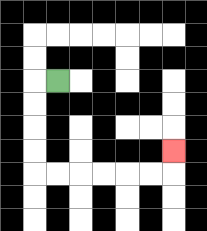{'start': '[2, 3]', 'end': '[7, 6]', 'path_directions': 'L,D,D,D,D,R,R,R,R,R,R,U', 'path_coordinates': '[[2, 3], [1, 3], [1, 4], [1, 5], [1, 6], [1, 7], [2, 7], [3, 7], [4, 7], [5, 7], [6, 7], [7, 7], [7, 6]]'}